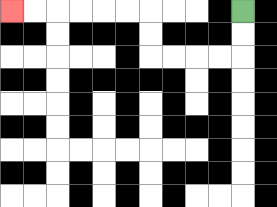{'start': '[10, 0]', 'end': '[0, 0]', 'path_directions': 'D,D,L,L,L,L,U,U,L,L,L,L,L,L', 'path_coordinates': '[[10, 0], [10, 1], [10, 2], [9, 2], [8, 2], [7, 2], [6, 2], [6, 1], [6, 0], [5, 0], [4, 0], [3, 0], [2, 0], [1, 0], [0, 0]]'}